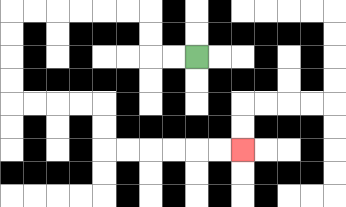{'start': '[8, 2]', 'end': '[10, 6]', 'path_directions': 'L,L,U,U,L,L,L,L,L,L,D,D,D,D,R,R,R,R,D,D,R,R,R,R,R,R', 'path_coordinates': '[[8, 2], [7, 2], [6, 2], [6, 1], [6, 0], [5, 0], [4, 0], [3, 0], [2, 0], [1, 0], [0, 0], [0, 1], [0, 2], [0, 3], [0, 4], [1, 4], [2, 4], [3, 4], [4, 4], [4, 5], [4, 6], [5, 6], [6, 6], [7, 6], [8, 6], [9, 6], [10, 6]]'}